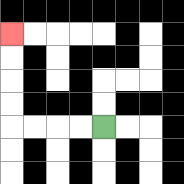{'start': '[4, 5]', 'end': '[0, 1]', 'path_directions': 'L,L,L,L,U,U,U,U', 'path_coordinates': '[[4, 5], [3, 5], [2, 5], [1, 5], [0, 5], [0, 4], [0, 3], [0, 2], [0, 1]]'}